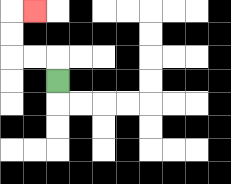{'start': '[2, 3]', 'end': '[1, 0]', 'path_directions': 'U,L,L,U,U,R', 'path_coordinates': '[[2, 3], [2, 2], [1, 2], [0, 2], [0, 1], [0, 0], [1, 0]]'}